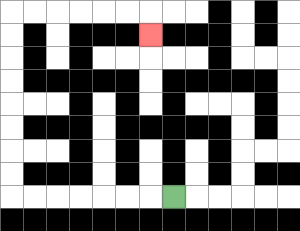{'start': '[7, 8]', 'end': '[6, 1]', 'path_directions': 'L,L,L,L,L,L,L,U,U,U,U,U,U,U,U,R,R,R,R,R,R,D', 'path_coordinates': '[[7, 8], [6, 8], [5, 8], [4, 8], [3, 8], [2, 8], [1, 8], [0, 8], [0, 7], [0, 6], [0, 5], [0, 4], [0, 3], [0, 2], [0, 1], [0, 0], [1, 0], [2, 0], [3, 0], [4, 0], [5, 0], [6, 0], [6, 1]]'}